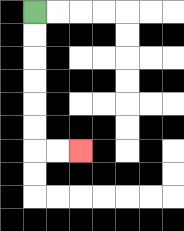{'start': '[1, 0]', 'end': '[3, 6]', 'path_directions': 'D,D,D,D,D,D,R,R', 'path_coordinates': '[[1, 0], [1, 1], [1, 2], [1, 3], [1, 4], [1, 5], [1, 6], [2, 6], [3, 6]]'}